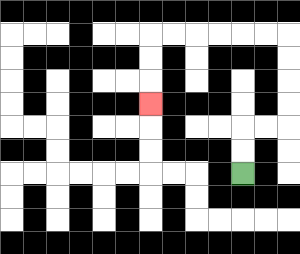{'start': '[10, 7]', 'end': '[6, 4]', 'path_directions': 'U,U,R,R,U,U,U,U,L,L,L,L,L,L,D,D,D', 'path_coordinates': '[[10, 7], [10, 6], [10, 5], [11, 5], [12, 5], [12, 4], [12, 3], [12, 2], [12, 1], [11, 1], [10, 1], [9, 1], [8, 1], [7, 1], [6, 1], [6, 2], [6, 3], [6, 4]]'}